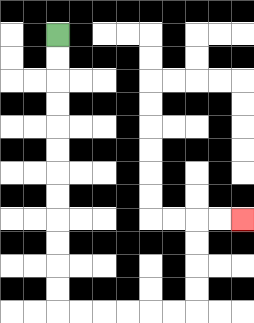{'start': '[2, 1]', 'end': '[10, 9]', 'path_directions': 'D,D,D,D,D,D,D,D,D,D,D,D,R,R,R,R,R,R,U,U,U,U,R,R', 'path_coordinates': '[[2, 1], [2, 2], [2, 3], [2, 4], [2, 5], [2, 6], [2, 7], [2, 8], [2, 9], [2, 10], [2, 11], [2, 12], [2, 13], [3, 13], [4, 13], [5, 13], [6, 13], [7, 13], [8, 13], [8, 12], [8, 11], [8, 10], [8, 9], [9, 9], [10, 9]]'}